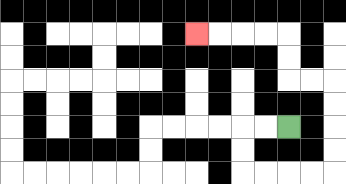{'start': '[12, 5]', 'end': '[8, 1]', 'path_directions': 'L,L,D,D,R,R,R,R,U,U,U,U,L,L,U,U,L,L,L,L', 'path_coordinates': '[[12, 5], [11, 5], [10, 5], [10, 6], [10, 7], [11, 7], [12, 7], [13, 7], [14, 7], [14, 6], [14, 5], [14, 4], [14, 3], [13, 3], [12, 3], [12, 2], [12, 1], [11, 1], [10, 1], [9, 1], [8, 1]]'}